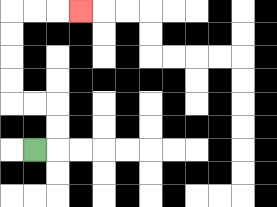{'start': '[1, 6]', 'end': '[3, 0]', 'path_directions': 'R,U,U,L,L,U,U,U,U,R,R,R', 'path_coordinates': '[[1, 6], [2, 6], [2, 5], [2, 4], [1, 4], [0, 4], [0, 3], [0, 2], [0, 1], [0, 0], [1, 0], [2, 0], [3, 0]]'}